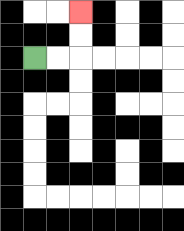{'start': '[1, 2]', 'end': '[3, 0]', 'path_directions': 'R,R,U,U', 'path_coordinates': '[[1, 2], [2, 2], [3, 2], [3, 1], [3, 0]]'}